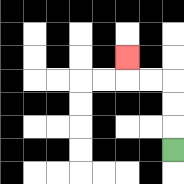{'start': '[7, 6]', 'end': '[5, 2]', 'path_directions': 'U,U,U,L,L,U', 'path_coordinates': '[[7, 6], [7, 5], [7, 4], [7, 3], [6, 3], [5, 3], [5, 2]]'}